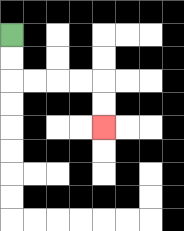{'start': '[0, 1]', 'end': '[4, 5]', 'path_directions': 'D,D,R,R,R,R,D,D', 'path_coordinates': '[[0, 1], [0, 2], [0, 3], [1, 3], [2, 3], [3, 3], [4, 3], [4, 4], [4, 5]]'}